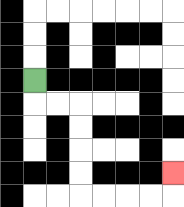{'start': '[1, 3]', 'end': '[7, 7]', 'path_directions': 'D,R,R,D,D,D,D,R,R,R,R,U', 'path_coordinates': '[[1, 3], [1, 4], [2, 4], [3, 4], [3, 5], [3, 6], [3, 7], [3, 8], [4, 8], [5, 8], [6, 8], [7, 8], [7, 7]]'}